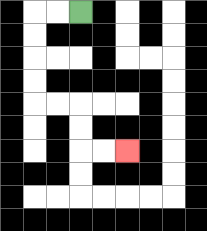{'start': '[3, 0]', 'end': '[5, 6]', 'path_directions': 'L,L,D,D,D,D,R,R,D,D,R,R', 'path_coordinates': '[[3, 0], [2, 0], [1, 0], [1, 1], [1, 2], [1, 3], [1, 4], [2, 4], [3, 4], [3, 5], [3, 6], [4, 6], [5, 6]]'}